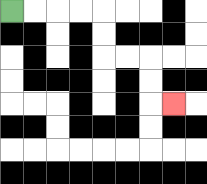{'start': '[0, 0]', 'end': '[7, 4]', 'path_directions': 'R,R,R,R,D,D,R,R,D,D,R', 'path_coordinates': '[[0, 0], [1, 0], [2, 0], [3, 0], [4, 0], [4, 1], [4, 2], [5, 2], [6, 2], [6, 3], [6, 4], [7, 4]]'}